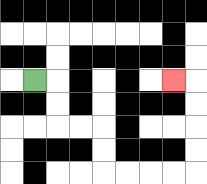{'start': '[1, 3]', 'end': '[7, 3]', 'path_directions': 'R,D,D,R,R,D,D,R,R,R,R,U,U,U,U,L', 'path_coordinates': '[[1, 3], [2, 3], [2, 4], [2, 5], [3, 5], [4, 5], [4, 6], [4, 7], [5, 7], [6, 7], [7, 7], [8, 7], [8, 6], [8, 5], [8, 4], [8, 3], [7, 3]]'}